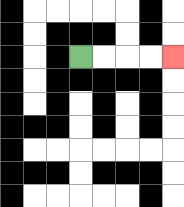{'start': '[3, 2]', 'end': '[7, 2]', 'path_directions': 'R,R,R,R', 'path_coordinates': '[[3, 2], [4, 2], [5, 2], [6, 2], [7, 2]]'}